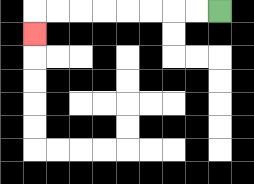{'start': '[9, 0]', 'end': '[1, 1]', 'path_directions': 'L,L,L,L,L,L,L,L,D', 'path_coordinates': '[[9, 0], [8, 0], [7, 0], [6, 0], [5, 0], [4, 0], [3, 0], [2, 0], [1, 0], [1, 1]]'}